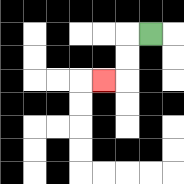{'start': '[6, 1]', 'end': '[4, 3]', 'path_directions': 'L,D,D,L', 'path_coordinates': '[[6, 1], [5, 1], [5, 2], [5, 3], [4, 3]]'}